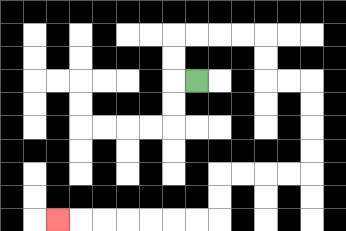{'start': '[8, 3]', 'end': '[2, 9]', 'path_directions': 'L,U,U,R,R,R,R,D,D,R,R,D,D,D,D,L,L,L,L,D,D,L,L,L,L,L,L,L', 'path_coordinates': '[[8, 3], [7, 3], [7, 2], [7, 1], [8, 1], [9, 1], [10, 1], [11, 1], [11, 2], [11, 3], [12, 3], [13, 3], [13, 4], [13, 5], [13, 6], [13, 7], [12, 7], [11, 7], [10, 7], [9, 7], [9, 8], [9, 9], [8, 9], [7, 9], [6, 9], [5, 9], [4, 9], [3, 9], [2, 9]]'}